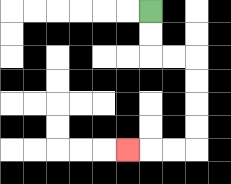{'start': '[6, 0]', 'end': '[5, 6]', 'path_directions': 'D,D,R,R,D,D,D,D,L,L,L', 'path_coordinates': '[[6, 0], [6, 1], [6, 2], [7, 2], [8, 2], [8, 3], [8, 4], [8, 5], [8, 6], [7, 6], [6, 6], [5, 6]]'}